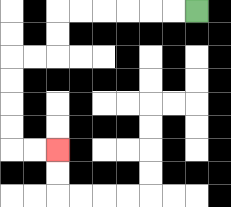{'start': '[8, 0]', 'end': '[2, 6]', 'path_directions': 'L,L,L,L,L,L,D,D,L,L,D,D,D,D,R,R', 'path_coordinates': '[[8, 0], [7, 0], [6, 0], [5, 0], [4, 0], [3, 0], [2, 0], [2, 1], [2, 2], [1, 2], [0, 2], [0, 3], [0, 4], [0, 5], [0, 6], [1, 6], [2, 6]]'}